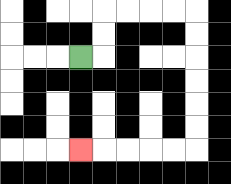{'start': '[3, 2]', 'end': '[3, 6]', 'path_directions': 'R,U,U,R,R,R,R,D,D,D,D,D,D,L,L,L,L,L', 'path_coordinates': '[[3, 2], [4, 2], [4, 1], [4, 0], [5, 0], [6, 0], [7, 0], [8, 0], [8, 1], [8, 2], [8, 3], [8, 4], [8, 5], [8, 6], [7, 6], [6, 6], [5, 6], [4, 6], [3, 6]]'}